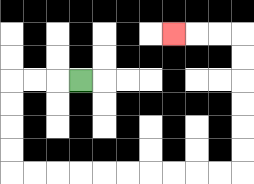{'start': '[3, 3]', 'end': '[7, 1]', 'path_directions': 'L,L,L,D,D,D,D,R,R,R,R,R,R,R,R,R,R,U,U,U,U,U,U,L,L,L', 'path_coordinates': '[[3, 3], [2, 3], [1, 3], [0, 3], [0, 4], [0, 5], [0, 6], [0, 7], [1, 7], [2, 7], [3, 7], [4, 7], [5, 7], [6, 7], [7, 7], [8, 7], [9, 7], [10, 7], [10, 6], [10, 5], [10, 4], [10, 3], [10, 2], [10, 1], [9, 1], [8, 1], [7, 1]]'}